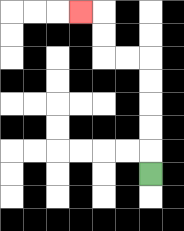{'start': '[6, 7]', 'end': '[3, 0]', 'path_directions': 'U,U,U,U,U,L,L,U,U,L', 'path_coordinates': '[[6, 7], [6, 6], [6, 5], [6, 4], [6, 3], [6, 2], [5, 2], [4, 2], [4, 1], [4, 0], [3, 0]]'}